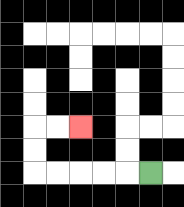{'start': '[6, 7]', 'end': '[3, 5]', 'path_directions': 'L,L,L,L,L,U,U,R,R', 'path_coordinates': '[[6, 7], [5, 7], [4, 7], [3, 7], [2, 7], [1, 7], [1, 6], [1, 5], [2, 5], [3, 5]]'}